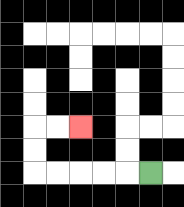{'start': '[6, 7]', 'end': '[3, 5]', 'path_directions': 'L,L,L,L,L,U,U,R,R', 'path_coordinates': '[[6, 7], [5, 7], [4, 7], [3, 7], [2, 7], [1, 7], [1, 6], [1, 5], [2, 5], [3, 5]]'}